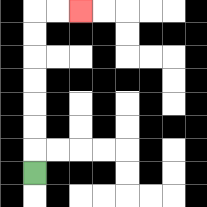{'start': '[1, 7]', 'end': '[3, 0]', 'path_directions': 'U,U,U,U,U,U,U,R,R', 'path_coordinates': '[[1, 7], [1, 6], [1, 5], [1, 4], [1, 3], [1, 2], [1, 1], [1, 0], [2, 0], [3, 0]]'}